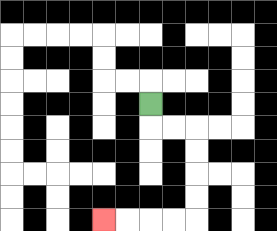{'start': '[6, 4]', 'end': '[4, 9]', 'path_directions': 'D,R,R,D,D,D,D,L,L,L,L', 'path_coordinates': '[[6, 4], [6, 5], [7, 5], [8, 5], [8, 6], [8, 7], [8, 8], [8, 9], [7, 9], [6, 9], [5, 9], [4, 9]]'}